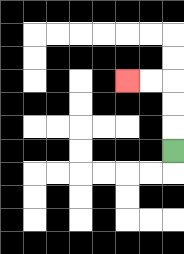{'start': '[7, 6]', 'end': '[5, 3]', 'path_directions': 'U,U,U,L,L', 'path_coordinates': '[[7, 6], [7, 5], [7, 4], [7, 3], [6, 3], [5, 3]]'}